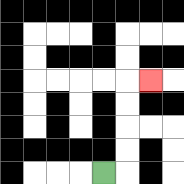{'start': '[4, 7]', 'end': '[6, 3]', 'path_directions': 'R,U,U,U,U,R', 'path_coordinates': '[[4, 7], [5, 7], [5, 6], [5, 5], [5, 4], [5, 3], [6, 3]]'}